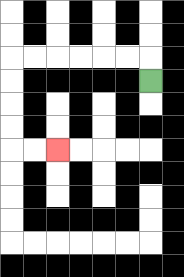{'start': '[6, 3]', 'end': '[2, 6]', 'path_directions': 'U,L,L,L,L,L,L,D,D,D,D,R,R', 'path_coordinates': '[[6, 3], [6, 2], [5, 2], [4, 2], [3, 2], [2, 2], [1, 2], [0, 2], [0, 3], [0, 4], [0, 5], [0, 6], [1, 6], [2, 6]]'}